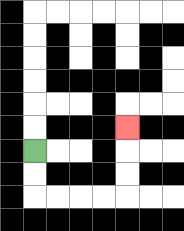{'start': '[1, 6]', 'end': '[5, 5]', 'path_directions': 'D,D,R,R,R,R,U,U,U', 'path_coordinates': '[[1, 6], [1, 7], [1, 8], [2, 8], [3, 8], [4, 8], [5, 8], [5, 7], [5, 6], [5, 5]]'}